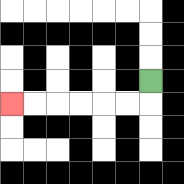{'start': '[6, 3]', 'end': '[0, 4]', 'path_directions': 'D,L,L,L,L,L,L', 'path_coordinates': '[[6, 3], [6, 4], [5, 4], [4, 4], [3, 4], [2, 4], [1, 4], [0, 4]]'}